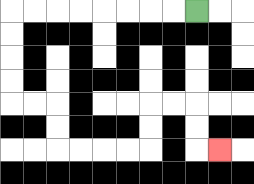{'start': '[8, 0]', 'end': '[9, 6]', 'path_directions': 'L,L,L,L,L,L,L,L,D,D,D,D,R,R,D,D,R,R,R,R,U,U,R,R,D,D,R', 'path_coordinates': '[[8, 0], [7, 0], [6, 0], [5, 0], [4, 0], [3, 0], [2, 0], [1, 0], [0, 0], [0, 1], [0, 2], [0, 3], [0, 4], [1, 4], [2, 4], [2, 5], [2, 6], [3, 6], [4, 6], [5, 6], [6, 6], [6, 5], [6, 4], [7, 4], [8, 4], [8, 5], [8, 6], [9, 6]]'}